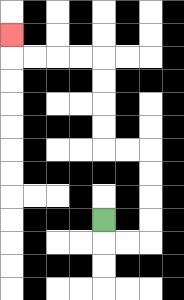{'start': '[4, 9]', 'end': '[0, 1]', 'path_directions': 'D,R,R,U,U,U,U,L,L,U,U,U,U,L,L,L,L,U', 'path_coordinates': '[[4, 9], [4, 10], [5, 10], [6, 10], [6, 9], [6, 8], [6, 7], [6, 6], [5, 6], [4, 6], [4, 5], [4, 4], [4, 3], [4, 2], [3, 2], [2, 2], [1, 2], [0, 2], [0, 1]]'}